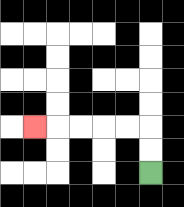{'start': '[6, 7]', 'end': '[1, 5]', 'path_directions': 'U,U,L,L,L,L,L', 'path_coordinates': '[[6, 7], [6, 6], [6, 5], [5, 5], [4, 5], [3, 5], [2, 5], [1, 5]]'}